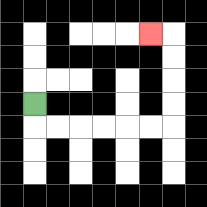{'start': '[1, 4]', 'end': '[6, 1]', 'path_directions': 'D,R,R,R,R,R,R,U,U,U,U,L', 'path_coordinates': '[[1, 4], [1, 5], [2, 5], [3, 5], [4, 5], [5, 5], [6, 5], [7, 5], [7, 4], [7, 3], [7, 2], [7, 1], [6, 1]]'}